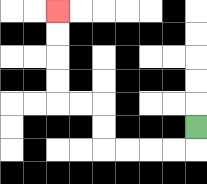{'start': '[8, 5]', 'end': '[2, 0]', 'path_directions': 'D,L,L,L,L,U,U,L,L,U,U,U,U', 'path_coordinates': '[[8, 5], [8, 6], [7, 6], [6, 6], [5, 6], [4, 6], [4, 5], [4, 4], [3, 4], [2, 4], [2, 3], [2, 2], [2, 1], [2, 0]]'}